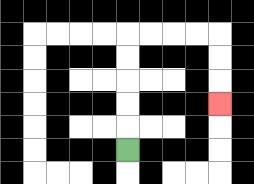{'start': '[5, 6]', 'end': '[9, 4]', 'path_directions': 'U,U,U,U,U,R,R,R,R,D,D,D', 'path_coordinates': '[[5, 6], [5, 5], [5, 4], [5, 3], [5, 2], [5, 1], [6, 1], [7, 1], [8, 1], [9, 1], [9, 2], [9, 3], [9, 4]]'}